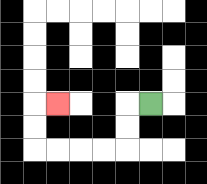{'start': '[6, 4]', 'end': '[2, 4]', 'path_directions': 'L,D,D,L,L,L,L,U,U,R', 'path_coordinates': '[[6, 4], [5, 4], [5, 5], [5, 6], [4, 6], [3, 6], [2, 6], [1, 6], [1, 5], [1, 4], [2, 4]]'}